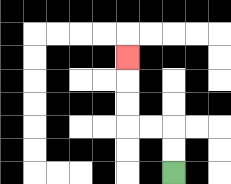{'start': '[7, 7]', 'end': '[5, 2]', 'path_directions': 'U,U,L,L,U,U,U', 'path_coordinates': '[[7, 7], [7, 6], [7, 5], [6, 5], [5, 5], [5, 4], [5, 3], [5, 2]]'}